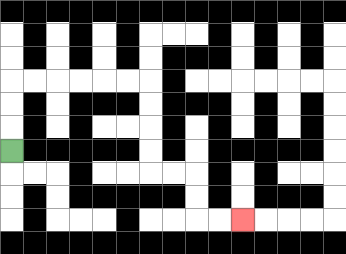{'start': '[0, 6]', 'end': '[10, 9]', 'path_directions': 'U,U,U,R,R,R,R,R,R,D,D,D,D,R,R,D,D,R,R', 'path_coordinates': '[[0, 6], [0, 5], [0, 4], [0, 3], [1, 3], [2, 3], [3, 3], [4, 3], [5, 3], [6, 3], [6, 4], [6, 5], [6, 6], [6, 7], [7, 7], [8, 7], [8, 8], [8, 9], [9, 9], [10, 9]]'}